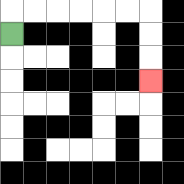{'start': '[0, 1]', 'end': '[6, 3]', 'path_directions': 'U,R,R,R,R,R,R,D,D,D', 'path_coordinates': '[[0, 1], [0, 0], [1, 0], [2, 0], [3, 0], [4, 0], [5, 0], [6, 0], [6, 1], [6, 2], [6, 3]]'}